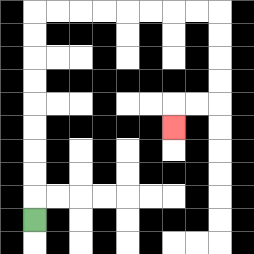{'start': '[1, 9]', 'end': '[7, 5]', 'path_directions': 'U,U,U,U,U,U,U,U,U,R,R,R,R,R,R,R,R,D,D,D,D,L,L,D', 'path_coordinates': '[[1, 9], [1, 8], [1, 7], [1, 6], [1, 5], [1, 4], [1, 3], [1, 2], [1, 1], [1, 0], [2, 0], [3, 0], [4, 0], [5, 0], [6, 0], [7, 0], [8, 0], [9, 0], [9, 1], [9, 2], [9, 3], [9, 4], [8, 4], [7, 4], [7, 5]]'}